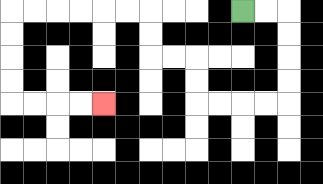{'start': '[10, 0]', 'end': '[4, 4]', 'path_directions': 'R,R,D,D,D,D,L,L,L,L,U,U,L,L,U,U,L,L,L,L,L,L,D,D,D,D,R,R,R,R', 'path_coordinates': '[[10, 0], [11, 0], [12, 0], [12, 1], [12, 2], [12, 3], [12, 4], [11, 4], [10, 4], [9, 4], [8, 4], [8, 3], [8, 2], [7, 2], [6, 2], [6, 1], [6, 0], [5, 0], [4, 0], [3, 0], [2, 0], [1, 0], [0, 0], [0, 1], [0, 2], [0, 3], [0, 4], [1, 4], [2, 4], [3, 4], [4, 4]]'}